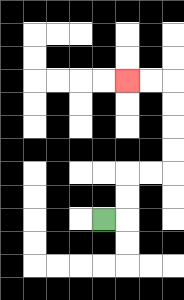{'start': '[4, 9]', 'end': '[5, 3]', 'path_directions': 'R,U,U,R,R,U,U,U,U,L,L', 'path_coordinates': '[[4, 9], [5, 9], [5, 8], [5, 7], [6, 7], [7, 7], [7, 6], [7, 5], [7, 4], [7, 3], [6, 3], [5, 3]]'}